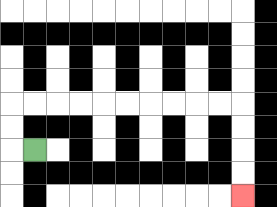{'start': '[1, 6]', 'end': '[10, 8]', 'path_directions': 'L,U,U,R,R,R,R,R,R,R,R,R,R,D,D,D,D', 'path_coordinates': '[[1, 6], [0, 6], [0, 5], [0, 4], [1, 4], [2, 4], [3, 4], [4, 4], [5, 4], [6, 4], [7, 4], [8, 4], [9, 4], [10, 4], [10, 5], [10, 6], [10, 7], [10, 8]]'}